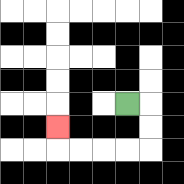{'start': '[5, 4]', 'end': '[2, 5]', 'path_directions': 'R,D,D,L,L,L,L,U', 'path_coordinates': '[[5, 4], [6, 4], [6, 5], [6, 6], [5, 6], [4, 6], [3, 6], [2, 6], [2, 5]]'}